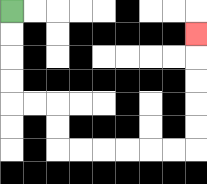{'start': '[0, 0]', 'end': '[8, 1]', 'path_directions': 'D,D,D,D,R,R,D,D,R,R,R,R,R,R,U,U,U,U,U', 'path_coordinates': '[[0, 0], [0, 1], [0, 2], [0, 3], [0, 4], [1, 4], [2, 4], [2, 5], [2, 6], [3, 6], [4, 6], [5, 6], [6, 6], [7, 6], [8, 6], [8, 5], [8, 4], [8, 3], [8, 2], [8, 1]]'}